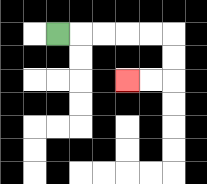{'start': '[2, 1]', 'end': '[5, 3]', 'path_directions': 'R,R,R,R,R,D,D,L,L', 'path_coordinates': '[[2, 1], [3, 1], [4, 1], [5, 1], [6, 1], [7, 1], [7, 2], [7, 3], [6, 3], [5, 3]]'}